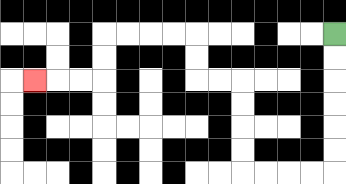{'start': '[14, 1]', 'end': '[1, 3]', 'path_directions': 'D,D,D,D,D,D,L,L,L,L,U,U,U,U,L,L,U,U,L,L,L,L,D,D,L,L,L', 'path_coordinates': '[[14, 1], [14, 2], [14, 3], [14, 4], [14, 5], [14, 6], [14, 7], [13, 7], [12, 7], [11, 7], [10, 7], [10, 6], [10, 5], [10, 4], [10, 3], [9, 3], [8, 3], [8, 2], [8, 1], [7, 1], [6, 1], [5, 1], [4, 1], [4, 2], [4, 3], [3, 3], [2, 3], [1, 3]]'}